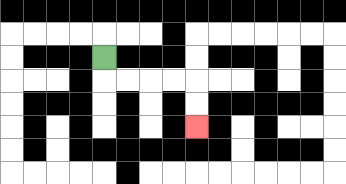{'start': '[4, 2]', 'end': '[8, 5]', 'path_directions': 'D,R,R,R,R,D,D', 'path_coordinates': '[[4, 2], [4, 3], [5, 3], [6, 3], [7, 3], [8, 3], [8, 4], [8, 5]]'}